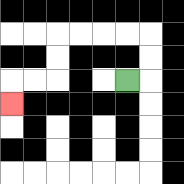{'start': '[5, 3]', 'end': '[0, 4]', 'path_directions': 'R,U,U,L,L,L,L,D,D,L,L,D', 'path_coordinates': '[[5, 3], [6, 3], [6, 2], [6, 1], [5, 1], [4, 1], [3, 1], [2, 1], [2, 2], [2, 3], [1, 3], [0, 3], [0, 4]]'}